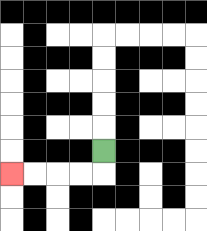{'start': '[4, 6]', 'end': '[0, 7]', 'path_directions': 'D,L,L,L,L', 'path_coordinates': '[[4, 6], [4, 7], [3, 7], [2, 7], [1, 7], [0, 7]]'}